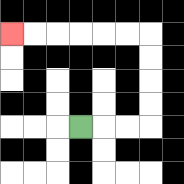{'start': '[3, 5]', 'end': '[0, 1]', 'path_directions': 'R,R,R,U,U,U,U,L,L,L,L,L,L', 'path_coordinates': '[[3, 5], [4, 5], [5, 5], [6, 5], [6, 4], [6, 3], [6, 2], [6, 1], [5, 1], [4, 1], [3, 1], [2, 1], [1, 1], [0, 1]]'}